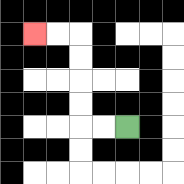{'start': '[5, 5]', 'end': '[1, 1]', 'path_directions': 'L,L,U,U,U,U,L,L', 'path_coordinates': '[[5, 5], [4, 5], [3, 5], [3, 4], [3, 3], [3, 2], [3, 1], [2, 1], [1, 1]]'}